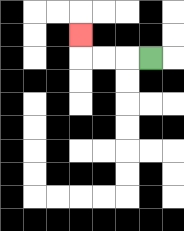{'start': '[6, 2]', 'end': '[3, 1]', 'path_directions': 'L,L,L,U', 'path_coordinates': '[[6, 2], [5, 2], [4, 2], [3, 2], [3, 1]]'}